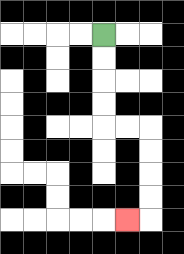{'start': '[4, 1]', 'end': '[5, 9]', 'path_directions': 'D,D,D,D,R,R,D,D,D,D,L', 'path_coordinates': '[[4, 1], [4, 2], [4, 3], [4, 4], [4, 5], [5, 5], [6, 5], [6, 6], [6, 7], [6, 8], [6, 9], [5, 9]]'}